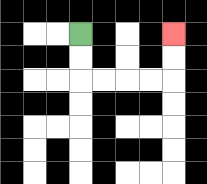{'start': '[3, 1]', 'end': '[7, 1]', 'path_directions': 'D,D,R,R,R,R,U,U', 'path_coordinates': '[[3, 1], [3, 2], [3, 3], [4, 3], [5, 3], [6, 3], [7, 3], [7, 2], [7, 1]]'}